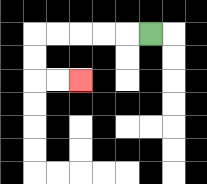{'start': '[6, 1]', 'end': '[3, 3]', 'path_directions': 'L,L,L,L,L,D,D,R,R', 'path_coordinates': '[[6, 1], [5, 1], [4, 1], [3, 1], [2, 1], [1, 1], [1, 2], [1, 3], [2, 3], [3, 3]]'}